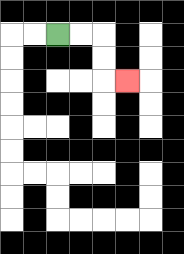{'start': '[2, 1]', 'end': '[5, 3]', 'path_directions': 'R,R,D,D,R', 'path_coordinates': '[[2, 1], [3, 1], [4, 1], [4, 2], [4, 3], [5, 3]]'}